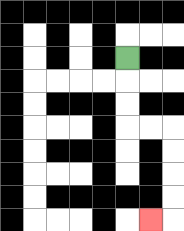{'start': '[5, 2]', 'end': '[6, 9]', 'path_directions': 'D,D,D,R,R,D,D,D,D,L', 'path_coordinates': '[[5, 2], [5, 3], [5, 4], [5, 5], [6, 5], [7, 5], [7, 6], [7, 7], [7, 8], [7, 9], [6, 9]]'}